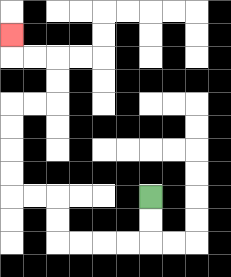{'start': '[6, 8]', 'end': '[0, 1]', 'path_directions': 'D,D,L,L,L,L,U,U,L,L,U,U,U,U,R,R,U,U,L,L,U', 'path_coordinates': '[[6, 8], [6, 9], [6, 10], [5, 10], [4, 10], [3, 10], [2, 10], [2, 9], [2, 8], [1, 8], [0, 8], [0, 7], [0, 6], [0, 5], [0, 4], [1, 4], [2, 4], [2, 3], [2, 2], [1, 2], [0, 2], [0, 1]]'}